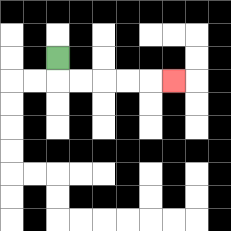{'start': '[2, 2]', 'end': '[7, 3]', 'path_directions': 'D,R,R,R,R,R', 'path_coordinates': '[[2, 2], [2, 3], [3, 3], [4, 3], [5, 3], [6, 3], [7, 3]]'}